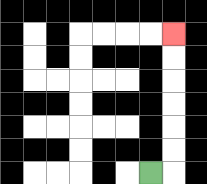{'start': '[6, 7]', 'end': '[7, 1]', 'path_directions': 'R,U,U,U,U,U,U', 'path_coordinates': '[[6, 7], [7, 7], [7, 6], [7, 5], [7, 4], [7, 3], [7, 2], [7, 1]]'}